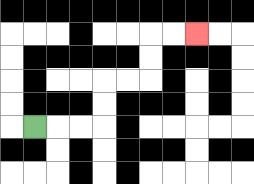{'start': '[1, 5]', 'end': '[8, 1]', 'path_directions': 'R,R,R,U,U,R,R,U,U,R,R', 'path_coordinates': '[[1, 5], [2, 5], [3, 5], [4, 5], [4, 4], [4, 3], [5, 3], [6, 3], [6, 2], [6, 1], [7, 1], [8, 1]]'}